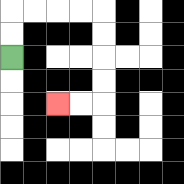{'start': '[0, 2]', 'end': '[2, 4]', 'path_directions': 'U,U,R,R,R,R,D,D,D,D,L,L', 'path_coordinates': '[[0, 2], [0, 1], [0, 0], [1, 0], [2, 0], [3, 0], [4, 0], [4, 1], [4, 2], [4, 3], [4, 4], [3, 4], [2, 4]]'}